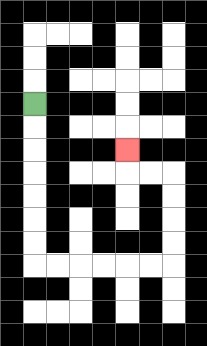{'start': '[1, 4]', 'end': '[5, 6]', 'path_directions': 'D,D,D,D,D,D,D,R,R,R,R,R,R,U,U,U,U,L,L,U', 'path_coordinates': '[[1, 4], [1, 5], [1, 6], [1, 7], [1, 8], [1, 9], [1, 10], [1, 11], [2, 11], [3, 11], [4, 11], [5, 11], [6, 11], [7, 11], [7, 10], [7, 9], [7, 8], [7, 7], [6, 7], [5, 7], [5, 6]]'}